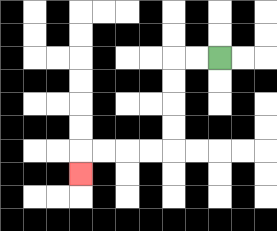{'start': '[9, 2]', 'end': '[3, 7]', 'path_directions': 'L,L,D,D,D,D,L,L,L,L,D', 'path_coordinates': '[[9, 2], [8, 2], [7, 2], [7, 3], [7, 4], [7, 5], [7, 6], [6, 6], [5, 6], [4, 6], [3, 6], [3, 7]]'}